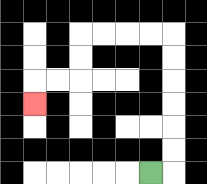{'start': '[6, 7]', 'end': '[1, 4]', 'path_directions': 'R,U,U,U,U,U,U,L,L,L,L,D,D,L,L,D', 'path_coordinates': '[[6, 7], [7, 7], [7, 6], [7, 5], [7, 4], [7, 3], [7, 2], [7, 1], [6, 1], [5, 1], [4, 1], [3, 1], [3, 2], [3, 3], [2, 3], [1, 3], [1, 4]]'}